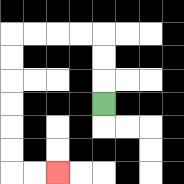{'start': '[4, 4]', 'end': '[2, 7]', 'path_directions': 'U,U,U,L,L,L,L,D,D,D,D,D,D,R,R', 'path_coordinates': '[[4, 4], [4, 3], [4, 2], [4, 1], [3, 1], [2, 1], [1, 1], [0, 1], [0, 2], [0, 3], [0, 4], [0, 5], [0, 6], [0, 7], [1, 7], [2, 7]]'}